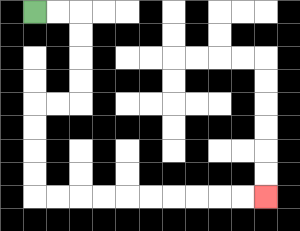{'start': '[1, 0]', 'end': '[11, 8]', 'path_directions': 'R,R,D,D,D,D,L,L,D,D,D,D,R,R,R,R,R,R,R,R,R,R', 'path_coordinates': '[[1, 0], [2, 0], [3, 0], [3, 1], [3, 2], [3, 3], [3, 4], [2, 4], [1, 4], [1, 5], [1, 6], [1, 7], [1, 8], [2, 8], [3, 8], [4, 8], [5, 8], [6, 8], [7, 8], [8, 8], [9, 8], [10, 8], [11, 8]]'}